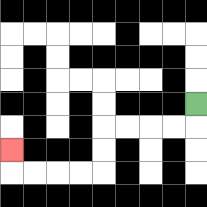{'start': '[8, 4]', 'end': '[0, 6]', 'path_directions': 'D,L,L,L,L,D,D,L,L,L,L,U', 'path_coordinates': '[[8, 4], [8, 5], [7, 5], [6, 5], [5, 5], [4, 5], [4, 6], [4, 7], [3, 7], [2, 7], [1, 7], [0, 7], [0, 6]]'}